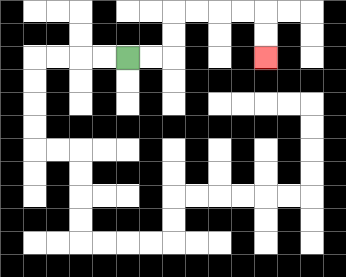{'start': '[5, 2]', 'end': '[11, 2]', 'path_directions': 'R,R,U,U,R,R,R,R,D,D', 'path_coordinates': '[[5, 2], [6, 2], [7, 2], [7, 1], [7, 0], [8, 0], [9, 0], [10, 0], [11, 0], [11, 1], [11, 2]]'}